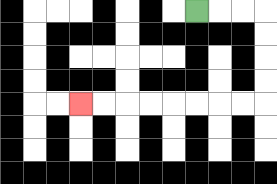{'start': '[8, 0]', 'end': '[3, 4]', 'path_directions': 'R,R,R,D,D,D,D,L,L,L,L,L,L,L,L', 'path_coordinates': '[[8, 0], [9, 0], [10, 0], [11, 0], [11, 1], [11, 2], [11, 3], [11, 4], [10, 4], [9, 4], [8, 4], [7, 4], [6, 4], [5, 4], [4, 4], [3, 4]]'}